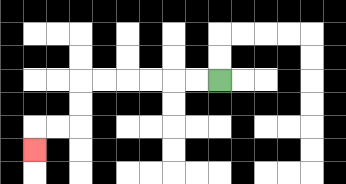{'start': '[9, 3]', 'end': '[1, 6]', 'path_directions': 'L,L,L,L,L,L,D,D,L,L,D', 'path_coordinates': '[[9, 3], [8, 3], [7, 3], [6, 3], [5, 3], [4, 3], [3, 3], [3, 4], [3, 5], [2, 5], [1, 5], [1, 6]]'}